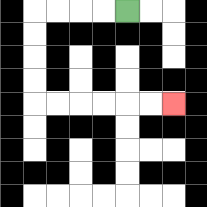{'start': '[5, 0]', 'end': '[7, 4]', 'path_directions': 'L,L,L,L,D,D,D,D,R,R,R,R,R,R', 'path_coordinates': '[[5, 0], [4, 0], [3, 0], [2, 0], [1, 0], [1, 1], [1, 2], [1, 3], [1, 4], [2, 4], [3, 4], [4, 4], [5, 4], [6, 4], [7, 4]]'}